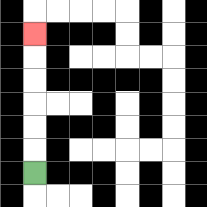{'start': '[1, 7]', 'end': '[1, 1]', 'path_directions': 'U,U,U,U,U,U', 'path_coordinates': '[[1, 7], [1, 6], [1, 5], [1, 4], [1, 3], [1, 2], [1, 1]]'}